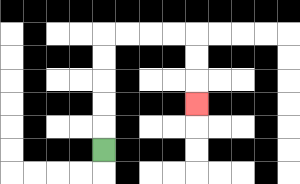{'start': '[4, 6]', 'end': '[8, 4]', 'path_directions': 'U,U,U,U,U,R,R,R,R,D,D,D', 'path_coordinates': '[[4, 6], [4, 5], [4, 4], [4, 3], [4, 2], [4, 1], [5, 1], [6, 1], [7, 1], [8, 1], [8, 2], [8, 3], [8, 4]]'}